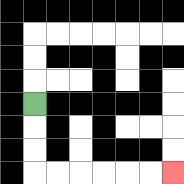{'start': '[1, 4]', 'end': '[7, 7]', 'path_directions': 'D,D,D,R,R,R,R,R,R', 'path_coordinates': '[[1, 4], [1, 5], [1, 6], [1, 7], [2, 7], [3, 7], [4, 7], [5, 7], [6, 7], [7, 7]]'}